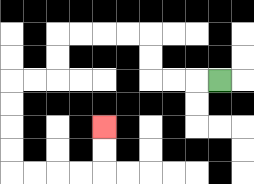{'start': '[9, 3]', 'end': '[4, 5]', 'path_directions': 'L,L,L,U,U,L,L,L,L,D,D,L,L,D,D,D,D,R,R,R,R,U,U', 'path_coordinates': '[[9, 3], [8, 3], [7, 3], [6, 3], [6, 2], [6, 1], [5, 1], [4, 1], [3, 1], [2, 1], [2, 2], [2, 3], [1, 3], [0, 3], [0, 4], [0, 5], [0, 6], [0, 7], [1, 7], [2, 7], [3, 7], [4, 7], [4, 6], [4, 5]]'}